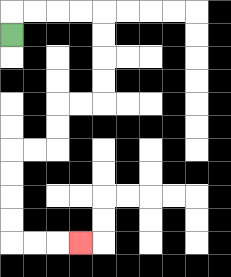{'start': '[0, 1]', 'end': '[3, 10]', 'path_directions': 'U,R,R,R,R,D,D,D,D,L,L,D,D,L,L,D,D,D,D,R,R,R', 'path_coordinates': '[[0, 1], [0, 0], [1, 0], [2, 0], [3, 0], [4, 0], [4, 1], [4, 2], [4, 3], [4, 4], [3, 4], [2, 4], [2, 5], [2, 6], [1, 6], [0, 6], [0, 7], [0, 8], [0, 9], [0, 10], [1, 10], [2, 10], [3, 10]]'}